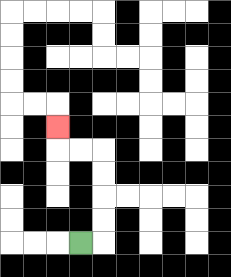{'start': '[3, 10]', 'end': '[2, 5]', 'path_directions': 'R,U,U,U,U,L,L,U', 'path_coordinates': '[[3, 10], [4, 10], [4, 9], [4, 8], [4, 7], [4, 6], [3, 6], [2, 6], [2, 5]]'}